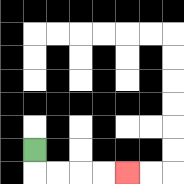{'start': '[1, 6]', 'end': '[5, 7]', 'path_directions': 'D,R,R,R,R', 'path_coordinates': '[[1, 6], [1, 7], [2, 7], [3, 7], [4, 7], [5, 7]]'}